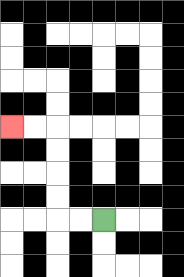{'start': '[4, 9]', 'end': '[0, 5]', 'path_directions': 'L,L,U,U,U,U,L,L', 'path_coordinates': '[[4, 9], [3, 9], [2, 9], [2, 8], [2, 7], [2, 6], [2, 5], [1, 5], [0, 5]]'}